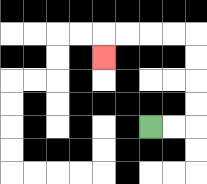{'start': '[6, 5]', 'end': '[4, 2]', 'path_directions': 'R,R,U,U,U,U,L,L,L,L,D', 'path_coordinates': '[[6, 5], [7, 5], [8, 5], [8, 4], [8, 3], [8, 2], [8, 1], [7, 1], [6, 1], [5, 1], [4, 1], [4, 2]]'}